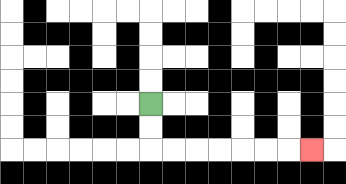{'start': '[6, 4]', 'end': '[13, 6]', 'path_directions': 'D,D,R,R,R,R,R,R,R', 'path_coordinates': '[[6, 4], [6, 5], [6, 6], [7, 6], [8, 6], [9, 6], [10, 6], [11, 6], [12, 6], [13, 6]]'}